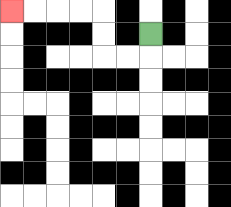{'start': '[6, 1]', 'end': '[0, 0]', 'path_directions': 'D,L,L,U,U,L,L,L,L', 'path_coordinates': '[[6, 1], [6, 2], [5, 2], [4, 2], [4, 1], [4, 0], [3, 0], [2, 0], [1, 0], [0, 0]]'}